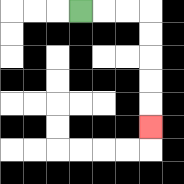{'start': '[3, 0]', 'end': '[6, 5]', 'path_directions': 'R,R,R,D,D,D,D,D', 'path_coordinates': '[[3, 0], [4, 0], [5, 0], [6, 0], [6, 1], [6, 2], [6, 3], [6, 4], [6, 5]]'}